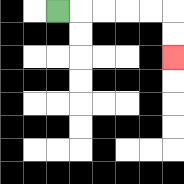{'start': '[2, 0]', 'end': '[7, 2]', 'path_directions': 'R,R,R,R,R,D,D', 'path_coordinates': '[[2, 0], [3, 0], [4, 0], [5, 0], [6, 0], [7, 0], [7, 1], [7, 2]]'}